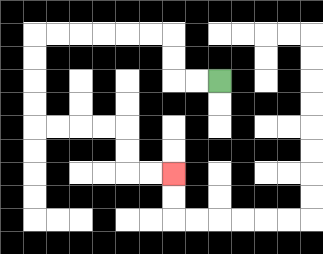{'start': '[9, 3]', 'end': '[7, 7]', 'path_directions': 'L,L,U,U,L,L,L,L,L,L,D,D,D,D,R,R,R,R,D,D,R,R', 'path_coordinates': '[[9, 3], [8, 3], [7, 3], [7, 2], [7, 1], [6, 1], [5, 1], [4, 1], [3, 1], [2, 1], [1, 1], [1, 2], [1, 3], [1, 4], [1, 5], [2, 5], [3, 5], [4, 5], [5, 5], [5, 6], [5, 7], [6, 7], [7, 7]]'}